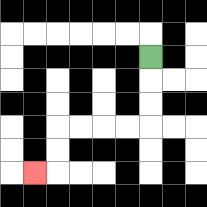{'start': '[6, 2]', 'end': '[1, 7]', 'path_directions': 'D,D,D,L,L,L,L,D,D,L', 'path_coordinates': '[[6, 2], [6, 3], [6, 4], [6, 5], [5, 5], [4, 5], [3, 5], [2, 5], [2, 6], [2, 7], [1, 7]]'}